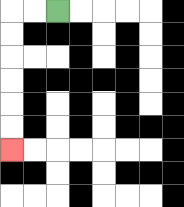{'start': '[2, 0]', 'end': '[0, 6]', 'path_directions': 'L,L,D,D,D,D,D,D', 'path_coordinates': '[[2, 0], [1, 0], [0, 0], [0, 1], [0, 2], [0, 3], [0, 4], [0, 5], [0, 6]]'}